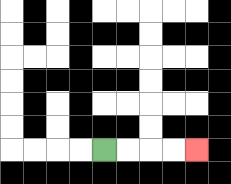{'start': '[4, 6]', 'end': '[8, 6]', 'path_directions': 'R,R,R,R', 'path_coordinates': '[[4, 6], [5, 6], [6, 6], [7, 6], [8, 6]]'}